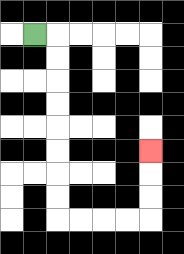{'start': '[1, 1]', 'end': '[6, 6]', 'path_directions': 'R,D,D,D,D,D,D,D,D,R,R,R,R,U,U,U', 'path_coordinates': '[[1, 1], [2, 1], [2, 2], [2, 3], [2, 4], [2, 5], [2, 6], [2, 7], [2, 8], [2, 9], [3, 9], [4, 9], [5, 9], [6, 9], [6, 8], [6, 7], [6, 6]]'}